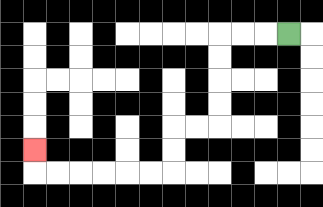{'start': '[12, 1]', 'end': '[1, 6]', 'path_directions': 'L,L,L,D,D,D,D,L,L,D,D,L,L,L,L,L,L,U', 'path_coordinates': '[[12, 1], [11, 1], [10, 1], [9, 1], [9, 2], [9, 3], [9, 4], [9, 5], [8, 5], [7, 5], [7, 6], [7, 7], [6, 7], [5, 7], [4, 7], [3, 7], [2, 7], [1, 7], [1, 6]]'}